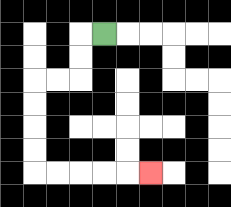{'start': '[4, 1]', 'end': '[6, 7]', 'path_directions': 'L,D,D,L,L,D,D,D,D,R,R,R,R,R', 'path_coordinates': '[[4, 1], [3, 1], [3, 2], [3, 3], [2, 3], [1, 3], [1, 4], [1, 5], [1, 6], [1, 7], [2, 7], [3, 7], [4, 7], [5, 7], [6, 7]]'}